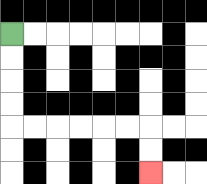{'start': '[0, 1]', 'end': '[6, 7]', 'path_directions': 'D,D,D,D,R,R,R,R,R,R,D,D', 'path_coordinates': '[[0, 1], [0, 2], [0, 3], [0, 4], [0, 5], [1, 5], [2, 5], [3, 5], [4, 5], [5, 5], [6, 5], [6, 6], [6, 7]]'}